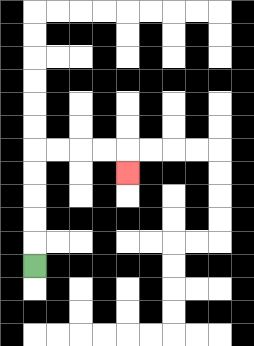{'start': '[1, 11]', 'end': '[5, 7]', 'path_directions': 'U,U,U,U,U,R,R,R,R,D', 'path_coordinates': '[[1, 11], [1, 10], [1, 9], [1, 8], [1, 7], [1, 6], [2, 6], [3, 6], [4, 6], [5, 6], [5, 7]]'}